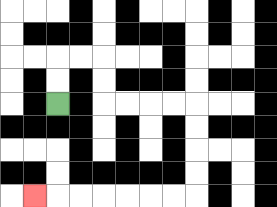{'start': '[2, 4]', 'end': '[1, 8]', 'path_directions': 'U,U,R,R,D,D,R,R,R,R,D,D,D,D,L,L,L,L,L,L,L', 'path_coordinates': '[[2, 4], [2, 3], [2, 2], [3, 2], [4, 2], [4, 3], [4, 4], [5, 4], [6, 4], [7, 4], [8, 4], [8, 5], [8, 6], [8, 7], [8, 8], [7, 8], [6, 8], [5, 8], [4, 8], [3, 8], [2, 8], [1, 8]]'}